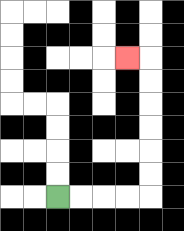{'start': '[2, 8]', 'end': '[5, 2]', 'path_directions': 'R,R,R,R,U,U,U,U,U,U,L', 'path_coordinates': '[[2, 8], [3, 8], [4, 8], [5, 8], [6, 8], [6, 7], [6, 6], [6, 5], [6, 4], [6, 3], [6, 2], [5, 2]]'}